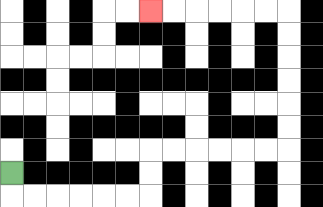{'start': '[0, 7]', 'end': '[6, 0]', 'path_directions': 'D,R,R,R,R,R,R,U,U,R,R,R,R,R,R,U,U,U,U,U,U,L,L,L,L,L,L', 'path_coordinates': '[[0, 7], [0, 8], [1, 8], [2, 8], [3, 8], [4, 8], [5, 8], [6, 8], [6, 7], [6, 6], [7, 6], [8, 6], [9, 6], [10, 6], [11, 6], [12, 6], [12, 5], [12, 4], [12, 3], [12, 2], [12, 1], [12, 0], [11, 0], [10, 0], [9, 0], [8, 0], [7, 0], [6, 0]]'}